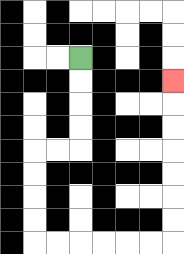{'start': '[3, 2]', 'end': '[7, 3]', 'path_directions': 'D,D,D,D,L,L,D,D,D,D,R,R,R,R,R,R,U,U,U,U,U,U,U', 'path_coordinates': '[[3, 2], [3, 3], [3, 4], [3, 5], [3, 6], [2, 6], [1, 6], [1, 7], [1, 8], [1, 9], [1, 10], [2, 10], [3, 10], [4, 10], [5, 10], [6, 10], [7, 10], [7, 9], [7, 8], [7, 7], [7, 6], [7, 5], [7, 4], [7, 3]]'}